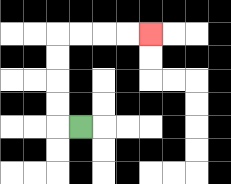{'start': '[3, 5]', 'end': '[6, 1]', 'path_directions': 'L,U,U,U,U,R,R,R,R', 'path_coordinates': '[[3, 5], [2, 5], [2, 4], [2, 3], [2, 2], [2, 1], [3, 1], [4, 1], [5, 1], [6, 1]]'}